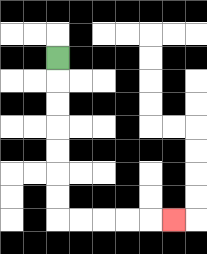{'start': '[2, 2]', 'end': '[7, 9]', 'path_directions': 'D,D,D,D,D,D,D,R,R,R,R,R', 'path_coordinates': '[[2, 2], [2, 3], [2, 4], [2, 5], [2, 6], [2, 7], [2, 8], [2, 9], [3, 9], [4, 9], [5, 9], [6, 9], [7, 9]]'}